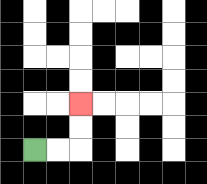{'start': '[1, 6]', 'end': '[3, 4]', 'path_directions': 'R,R,U,U', 'path_coordinates': '[[1, 6], [2, 6], [3, 6], [3, 5], [3, 4]]'}